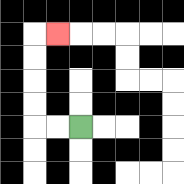{'start': '[3, 5]', 'end': '[2, 1]', 'path_directions': 'L,L,U,U,U,U,R', 'path_coordinates': '[[3, 5], [2, 5], [1, 5], [1, 4], [1, 3], [1, 2], [1, 1], [2, 1]]'}